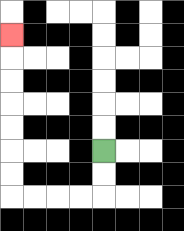{'start': '[4, 6]', 'end': '[0, 1]', 'path_directions': 'D,D,L,L,L,L,U,U,U,U,U,U,U', 'path_coordinates': '[[4, 6], [4, 7], [4, 8], [3, 8], [2, 8], [1, 8], [0, 8], [0, 7], [0, 6], [0, 5], [0, 4], [0, 3], [0, 2], [0, 1]]'}